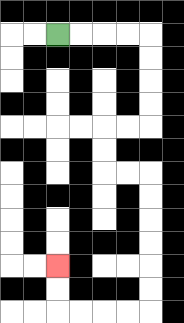{'start': '[2, 1]', 'end': '[2, 11]', 'path_directions': 'R,R,R,R,D,D,D,D,L,L,D,D,R,R,D,D,D,D,D,D,L,L,L,L,U,U', 'path_coordinates': '[[2, 1], [3, 1], [4, 1], [5, 1], [6, 1], [6, 2], [6, 3], [6, 4], [6, 5], [5, 5], [4, 5], [4, 6], [4, 7], [5, 7], [6, 7], [6, 8], [6, 9], [6, 10], [6, 11], [6, 12], [6, 13], [5, 13], [4, 13], [3, 13], [2, 13], [2, 12], [2, 11]]'}